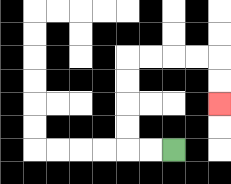{'start': '[7, 6]', 'end': '[9, 4]', 'path_directions': 'L,L,U,U,U,U,R,R,R,R,D,D', 'path_coordinates': '[[7, 6], [6, 6], [5, 6], [5, 5], [5, 4], [5, 3], [5, 2], [6, 2], [7, 2], [8, 2], [9, 2], [9, 3], [9, 4]]'}